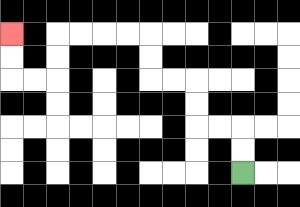{'start': '[10, 7]', 'end': '[0, 1]', 'path_directions': 'U,U,L,L,U,U,L,L,U,U,L,L,L,L,D,D,L,L,U,U', 'path_coordinates': '[[10, 7], [10, 6], [10, 5], [9, 5], [8, 5], [8, 4], [8, 3], [7, 3], [6, 3], [6, 2], [6, 1], [5, 1], [4, 1], [3, 1], [2, 1], [2, 2], [2, 3], [1, 3], [0, 3], [0, 2], [0, 1]]'}